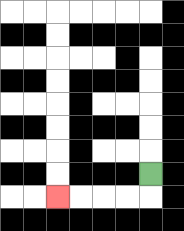{'start': '[6, 7]', 'end': '[2, 8]', 'path_directions': 'D,L,L,L,L', 'path_coordinates': '[[6, 7], [6, 8], [5, 8], [4, 8], [3, 8], [2, 8]]'}